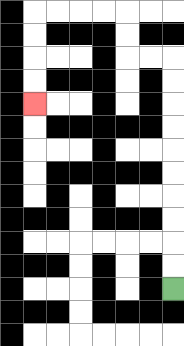{'start': '[7, 12]', 'end': '[1, 4]', 'path_directions': 'U,U,U,U,U,U,U,U,U,U,L,L,U,U,L,L,L,L,D,D,D,D', 'path_coordinates': '[[7, 12], [7, 11], [7, 10], [7, 9], [7, 8], [7, 7], [7, 6], [7, 5], [7, 4], [7, 3], [7, 2], [6, 2], [5, 2], [5, 1], [5, 0], [4, 0], [3, 0], [2, 0], [1, 0], [1, 1], [1, 2], [1, 3], [1, 4]]'}